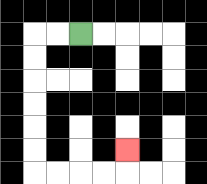{'start': '[3, 1]', 'end': '[5, 6]', 'path_directions': 'L,L,D,D,D,D,D,D,R,R,R,R,U', 'path_coordinates': '[[3, 1], [2, 1], [1, 1], [1, 2], [1, 3], [1, 4], [1, 5], [1, 6], [1, 7], [2, 7], [3, 7], [4, 7], [5, 7], [5, 6]]'}